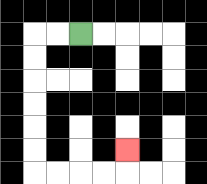{'start': '[3, 1]', 'end': '[5, 6]', 'path_directions': 'L,L,D,D,D,D,D,D,R,R,R,R,U', 'path_coordinates': '[[3, 1], [2, 1], [1, 1], [1, 2], [1, 3], [1, 4], [1, 5], [1, 6], [1, 7], [2, 7], [3, 7], [4, 7], [5, 7], [5, 6]]'}